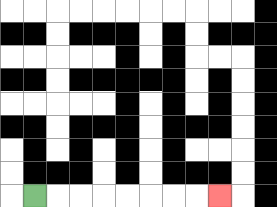{'start': '[1, 8]', 'end': '[9, 8]', 'path_directions': 'R,R,R,R,R,R,R,R', 'path_coordinates': '[[1, 8], [2, 8], [3, 8], [4, 8], [5, 8], [6, 8], [7, 8], [8, 8], [9, 8]]'}